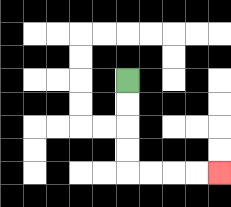{'start': '[5, 3]', 'end': '[9, 7]', 'path_directions': 'D,D,D,D,R,R,R,R', 'path_coordinates': '[[5, 3], [5, 4], [5, 5], [5, 6], [5, 7], [6, 7], [7, 7], [8, 7], [9, 7]]'}